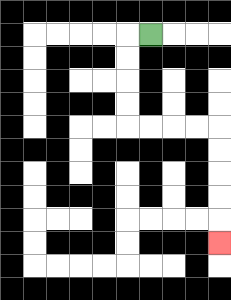{'start': '[6, 1]', 'end': '[9, 10]', 'path_directions': 'L,D,D,D,D,R,R,R,R,D,D,D,D,D', 'path_coordinates': '[[6, 1], [5, 1], [5, 2], [5, 3], [5, 4], [5, 5], [6, 5], [7, 5], [8, 5], [9, 5], [9, 6], [9, 7], [9, 8], [9, 9], [9, 10]]'}